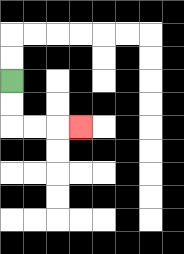{'start': '[0, 3]', 'end': '[3, 5]', 'path_directions': 'D,D,R,R,R', 'path_coordinates': '[[0, 3], [0, 4], [0, 5], [1, 5], [2, 5], [3, 5]]'}